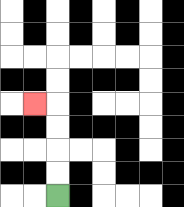{'start': '[2, 8]', 'end': '[1, 4]', 'path_directions': 'U,U,U,U,L', 'path_coordinates': '[[2, 8], [2, 7], [2, 6], [2, 5], [2, 4], [1, 4]]'}